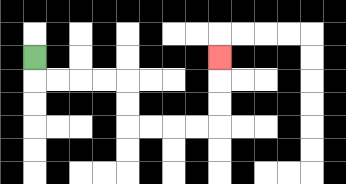{'start': '[1, 2]', 'end': '[9, 2]', 'path_directions': 'D,R,R,R,R,D,D,R,R,R,R,U,U,U', 'path_coordinates': '[[1, 2], [1, 3], [2, 3], [3, 3], [4, 3], [5, 3], [5, 4], [5, 5], [6, 5], [7, 5], [8, 5], [9, 5], [9, 4], [9, 3], [9, 2]]'}